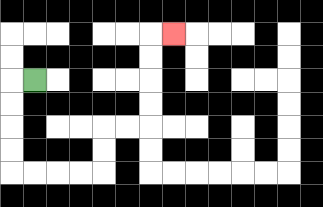{'start': '[1, 3]', 'end': '[7, 1]', 'path_directions': 'L,D,D,D,D,R,R,R,R,U,U,R,R,U,U,U,U,R', 'path_coordinates': '[[1, 3], [0, 3], [0, 4], [0, 5], [0, 6], [0, 7], [1, 7], [2, 7], [3, 7], [4, 7], [4, 6], [4, 5], [5, 5], [6, 5], [6, 4], [6, 3], [6, 2], [6, 1], [7, 1]]'}